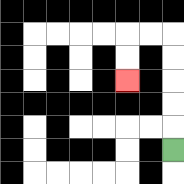{'start': '[7, 6]', 'end': '[5, 3]', 'path_directions': 'U,U,U,U,U,L,L,D,D', 'path_coordinates': '[[7, 6], [7, 5], [7, 4], [7, 3], [7, 2], [7, 1], [6, 1], [5, 1], [5, 2], [5, 3]]'}